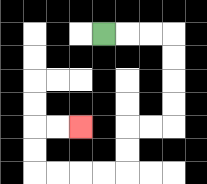{'start': '[4, 1]', 'end': '[3, 5]', 'path_directions': 'R,R,R,D,D,D,D,L,L,D,D,L,L,L,L,U,U,R,R', 'path_coordinates': '[[4, 1], [5, 1], [6, 1], [7, 1], [7, 2], [7, 3], [7, 4], [7, 5], [6, 5], [5, 5], [5, 6], [5, 7], [4, 7], [3, 7], [2, 7], [1, 7], [1, 6], [1, 5], [2, 5], [3, 5]]'}